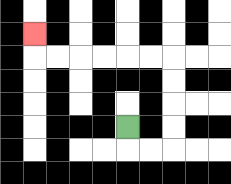{'start': '[5, 5]', 'end': '[1, 1]', 'path_directions': 'D,R,R,U,U,U,U,L,L,L,L,L,L,U', 'path_coordinates': '[[5, 5], [5, 6], [6, 6], [7, 6], [7, 5], [7, 4], [7, 3], [7, 2], [6, 2], [5, 2], [4, 2], [3, 2], [2, 2], [1, 2], [1, 1]]'}